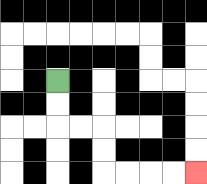{'start': '[2, 3]', 'end': '[8, 7]', 'path_directions': 'D,D,R,R,D,D,R,R,R,R', 'path_coordinates': '[[2, 3], [2, 4], [2, 5], [3, 5], [4, 5], [4, 6], [4, 7], [5, 7], [6, 7], [7, 7], [8, 7]]'}